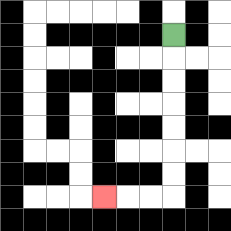{'start': '[7, 1]', 'end': '[4, 8]', 'path_directions': 'D,D,D,D,D,D,D,L,L,L', 'path_coordinates': '[[7, 1], [7, 2], [7, 3], [7, 4], [7, 5], [7, 6], [7, 7], [7, 8], [6, 8], [5, 8], [4, 8]]'}